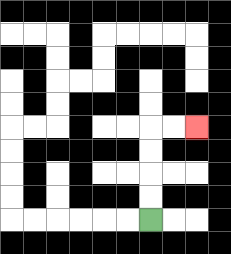{'start': '[6, 9]', 'end': '[8, 5]', 'path_directions': 'U,U,U,U,R,R', 'path_coordinates': '[[6, 9], [6, 8], [6, 7], [6, 6], [6, 5], [7, 5], [8, 5]]'}